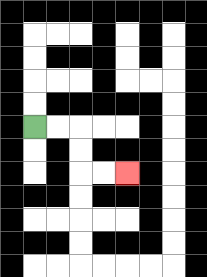{'start': '[1, 5]', 'end': '[5, 7]', 'path_directions': 'R,R,D,D,R,R', 'path_coordinates': '[[1, 5], [2, 5], [3, 5], [3, 6], [3, 7], [4, 7], [5, 7]]'}